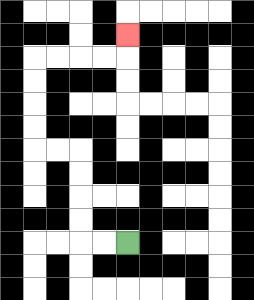{'start': '[5, 10]', 'end': '[5, 1]', 'path_directions': 'L,L,U,U,U,U,L,L,U,U,U,U,R,R,R,R,U', 'path_coordinates': '[[5, 10], [4, 10], [3, 10], [3, 9], [3, 8], [3, 7], [3, 6], [2, 6], [1, 6], [1, 5], [1, 4], [1, 3], [1, 2], [2, 2], [3, 2], [4, 2], [5, 2], [5, 1]]'}